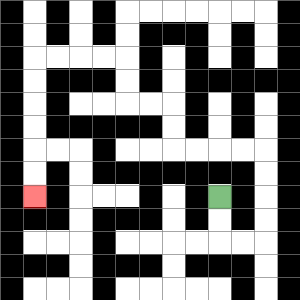{'start': '[9, 8]', 'end': '[1, 8]', 'path_directions': 'D,D,R,R,U,U,U,U,L,L,L,L,U,U,L,L,U,U,L,L,L,L,D,D,D,D,D,D', 'path_coordinates': '[[9, 8], [9, 9], [9, 10], [10, 10], [11, 10], [11, 9], [11, 8], [11, 7], [11, 6], [10, 6], [9, 6], [8, 6], [7, 6], [7, 5], [7, 4], [6, 4], [5, 4], [5, 3], [5, 2], [4, 2], [3, 2], [2, 2], [1, 2], [1, 3], [1, 4], [1, 5], [1, 6], [1, 7], [1, 8]]'}